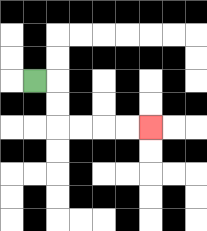{'start': '[1, 3]', 'end': '[6, 5]', 'path_directions': 'R,D,D,R,R,R,R', 'path_coordinates': '[[1, 3], [2, 3], [2, 4], [2, 5], [3, 5], [4, 5], [5, 5], [6, 5]]'}